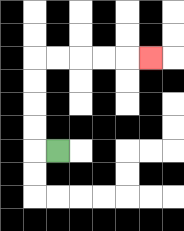{'start': '[2, 6]', 'end': '[6, 2]', 'path_directions': 'L,U,U,U,U,R,R,R,R,R', 'path_coordinates': '[[2, 6], [1, 6], [1, 5], [1, 4], [1, 3], [1, 2], [2, 2], [3, 2], [4, 2], [5, 2], [6, 2]]'}